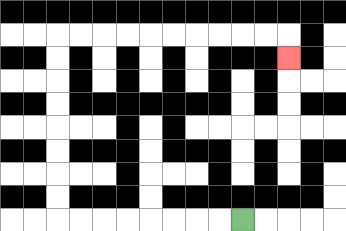{'start': '[10, 9]', 'end': '[12, 2]', 'path_directions': 'L,L,L,L,L,L,L,L,U,U,U,U,U,U,U,U,R,R,R,R,R,R,R,R,R,R,D', 'path_coordinates': '[[10, 9], [9, 9], [8, 9], [7, 9], [6, 9], [5, 9], [4, 9], [3, 9], [2, 9], [2, 8], [2, 7], [2, 6], [2, 5], [2, 4], [2, 3], [2, 2], [2, 1], [3, 1], [4, 1], [5, 1], [6, 1], [7, 1], [8, 1], [9, 1], [10, 1], [11, 1], [12, 1], [12, 2]]'}